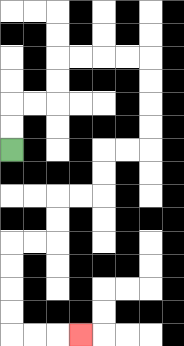{'start': '[0, 6]', 'end': '[3, 14]', 'path_directions': 'U,U,R,R,U,U,R,R,R,R,D,D,D,D,L,L,D,D,L,L,D,D,L,L,D,D,D,D,R,R,R', 'path_coordinates': '[[0, 6], [0, 5], [0, 4], [1, 4], [2, 4], [2, 3], [2, 2], [3, 2], [4, 2], [5, 2], [6, 2], [6, 3], [6, 4], [6, 5], [6, 6], [5, 6], [4, 6], [4, 7], [4, 8], [3, 8], [2, 8], [2, 9], [2, 10], [1, 10], [0, 10], [0, 11], [0, 12], [0, 13], [0, 14], [1, 14], [2, 14], [3, 14]]'}